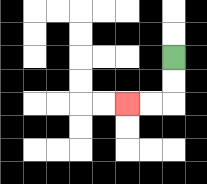{'start': '[7, 2]', 'end': '[5, 4]', 'path_directions': 'D,D,L,L', 'path_coordinates': '[[7, 2], [7, 3], [7, 4], [6, 4], [5, 4]]'}